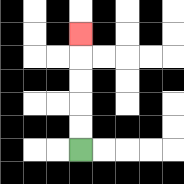{'start': '[3, 6]', 'end': '[3, 1]', 'path_directions': 'U,U,U,U,U', 'path_coordinates': '[[3, 6], [3, 5], [3, 4], [3, 3], [3, 2], [3, 1]]'}